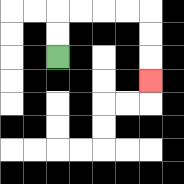{'start': '[2, 2]', 'end': '[6, 3]', 'path_directions': 'U,U,R,R,R,R,D,D,D', 'path_coordinates': '[[2, 2], [2, 1], [2, 0], [3, 0], [4, 0], [5, 0], [6, 0], [6, 1], [6, 2], [6, 3]]'}